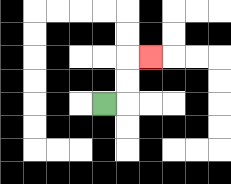{'start': '[4, 4]', 'end': '[6, 2]', 'path_directions': 'R,U,U,R', 'path_coordinates': '[[4, 4], [5, 4], [5, 3], [5, 2], [6, 2]]'}